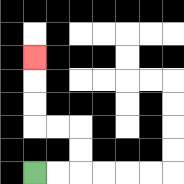{'start': '[1, 7]', 'end': '[1, 2]', 'path_directions': 'R,R,U,U,L,L,U,U,U', 'path_coordinates': '[[1, 7], [2, 7], [3, 7], [3, 6], [3, 5], [2, 5], [1, 5], [1, 4], [1, 3], [1, 2]]'}